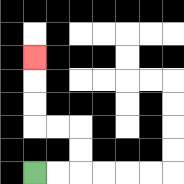{'start': '[1, 7]', 'end': '[1, 2]', 'path_directions': 'R,R,U,U,L,L,U,U,U', 'path_coordinates': '[[1, 7], [2, 7], [3, 7], [3, 6], [3, 5], [2, 5], [1, 5], [1, 4], [1, 3], [1, 2]]'}